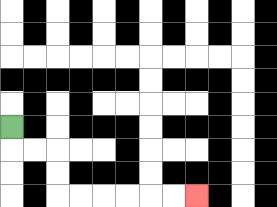{'start': '[0, 5]', 'end': '[8, 8]', 'path_directions': 'D,R,R,D,D,R,R,R,R,R,R', 'path_coordinates': '[[0, 5], [0, 6], [1, 6], [2, 6], [2, 7], [2, 8], [3, 8], [4, 8], [5, 8], [6, 8], [7, 8], [8, 8]]'}